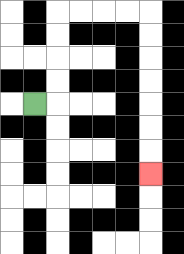{'start': '[1, 4]', 'end': '[6, 7]', 'path_directions': 'R,U,U,U,U,R,R,R,R,D,D,D,D,D,D,D', 'path_coordinates': '[[1, 4], [2, 4], [2, 3], [2, 2], [2, 1], [2, 0], [3, 0], [4, 0], [5, 0], [6, 0], [6, 1], [6, 2], [6, 3], [6, 4], [6, 5], [6, 6], [6, 7]]'}